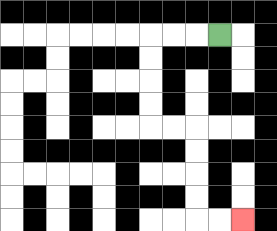{'start': '[9, 1]', 'end': '[10, 9]', 'path_directions': 'L,L,L,D,D,D,D,R,R,D,D,D,D,R,R', 'path_coordinates': '[[9, 1], [8, 1], [7, 1], [6, 1], [6, 2], [6, 3], [6, 4], [6, 5], [7, 5], [8, 5], [8, 6], [8, 7], [8, 8], [8, 9], [9, 9], [10, 9]]'}